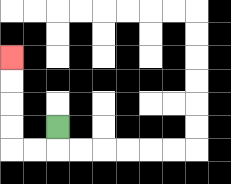{'start': '[2, 5]', 'end': '[0, 2]', 'path_directions': 'D,L,L,U,U,U,U', 'path_coordinates': '[[2, 5], [2, 6], [1, 6], [0, 6], [0, 5], [0, 4], [0, 3], [0, 2]]'}